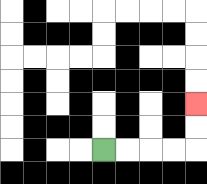{'start': '[4, 6]', 'end': '[8, 4]', 'path_directions': 'R,R,R,R,U,U', 'path_coordinates': '[[4, 6], [5, 6], [6, 6], [7, 6], [8, 6], [8, 5], [8, 4]]'}